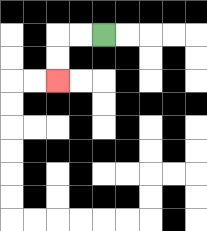{'start': '[4, 1]', 'end': '[2, 3]', 'path_directions': 'L,L,D,D', 'path_coordinates': '[[4, 1], [3, 1], [2, 1], [2, 2], [2, 3]]'}